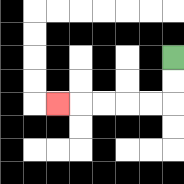{'start': '[7, 2]', 'end': '[2, 4]', 'path_directions': 'D,D,L,L,L,L,L', 'path_coordinates': '[[7, 2], [7, 3], [7, 4], [6, 4], [5, 4], [4, 4], [3, 4], [2, 4]]'}